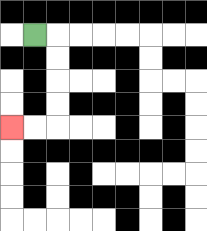{'start': '[1, 1]', 'end': '[0, 5]', 'path_directions': 'R,D,D,D,D,L,L', 'path_coordinates': '[[1, 1], [2, 1], [2, 2], [2, 3], [2, 4], [2, 5], [1, 5], [0, 5]]'}